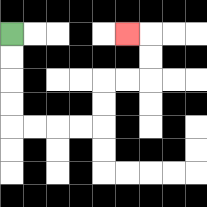{'start': '[0, 1]', 'end': '[5, 1]', 'path_directions': 'D,D,D,D,R,R,R,R,U,U,R,R,U,U,L', 'path_coordinates': '[[0, 1], [0, 2], [0, 3], [0, 4], [0, 5], [1, 5], [2, 5], [3, 5], [4, 5], [4, 4], [4, 3], [5, 3], [6, 3], [6, 2], [6, 1], [5, 1]]'}